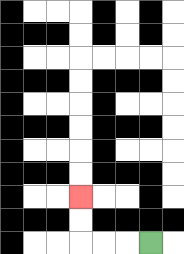{'start': '[6, 10]', 'end': '[3, 8]', 'path_directions': 'L,L,L,U,U', 'path_coordinates': '[[6, 10], [5, 10], [4, 10], [3, 10], [3, 9], [3, 8]]'}